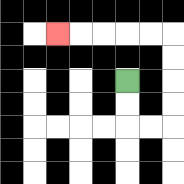{'start': '[5, 3]', 'end': '[2, 1]', 'path_directions': 'D,D,R,R,U,U,U,U,L,L,L,L,L', 'path_coordinates': '[[5, 3], [5, 4], [5, 5], [6, 5], [7, 5], [7, 4], [7, 3], [7, 2], [7, 1], [6, 1], [5, 1], [4, 1], [3, 1], [2, 1]]'}